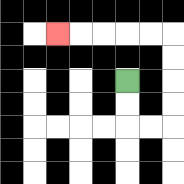{'start': '[5, 3]', 'end': '[2, 1]', 'path_directions': 'D,D,R,R,U,U,U,U,L,L,L,L,L', 'path_coordinates': '[[5, 3], [5, 4], [5, 5], [6, 5], [7, 5], [7, 4], [7, 3], [7, 2], [7, 1], [6, 1], [5, 1], [4, 1], [3, 1], [2, 1]]'}